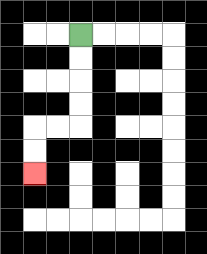{'start': '[3, 1]', 'end': '[1, 7]', 'path_directions': 'D,D,D,D,L,L,D,D', 'path_coordinates': '[[3, 1], [3, 2], [3, 3], [3, 4], [3, 5], [2, 5], [1, 5], [1, 6], [1, 7]]'}